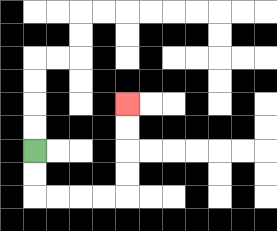{'start': '[1, 6]', 'end': '[5, 4]', 'path_directions': 'D,D,R,R,R,R,U,U,U,U', 'path_coordinates': '[[1, 6], [1, 7], [1, 8], [2, 8], [3, 8], [4, 8], [5, 8], [5, 7], [5, 6], [5, 5], [5, 4]]'}